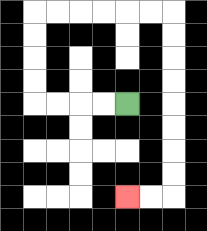{'start': '[5, 4]', 'end': '[5, 8]', 'path_directions': 'L,L,L,L,U,U,U,U,R,R,R,R,R,R,D,D,D,D,D,D,D,D,L,L', 'path_coordinates': '[[5, 4], [4, 4], [3, 4], [2, 4], [1, 4], [1, 3], [1, 2], [1, 1], [1, 0], [2, 0], [3, 0], [4, 0], [5, 0], [6, 0], [7, 0], [7, 1], [7, 2], [7, 3], [7, 4], [7, 5], [7, 6], [7, 7], [7, 8], [6, 8], [5, 8]]'}